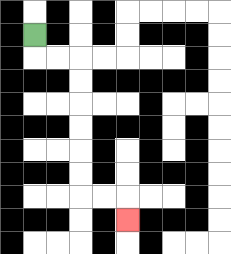{'start': '[1, 1]', 'end': '[5, 9]', 'path_directions': 'D,R,R,D,D,D,D,D,D,R,R,D', 'path_coordinates': '[[1, 1], [1, 2], [2, 2], [3, 2], [3, 3], [3, 4], [3, 5], [3, 6], [3, 7], [3, 8], [4, 8], [5, 8], [5, 9]]'}